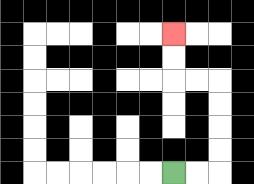{'start': '[7, 7]', 'end': '[7, 1]', 'path_directions': 'R,R,U,U,U,U,L,L,U,U', 'path_coordinates': '[[7, 7], [8, 7], [9, 7], [9, 6], [9, 5], [9, 4], [9, 3], [8, 3], [7, 3], [7, 2], [7, 1]]'}